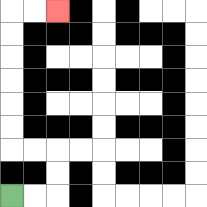{'start': '[0, 8]', 'end': '[2, 0]', 'path_directions': 'R,R,U,U,L,L,U,U,U,U,U,U,R,R', 'path_coordinates': '[[0, 8], [1, 8], [2, 8], [2, 7], [2, 6], [1, 6], [0, 6], [0, 5], [0, 4], [0, 3], [0, 2], [0, 1], [0, 0], [1, 0], [2, 0]]'}